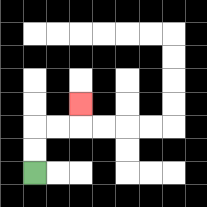{'start': '[1, 7]', 'end': '[3, 4]', 'path_directions': 'U,U,R,R,U', 'path_coordinates': '[[1, 7], [1, 6], [1, 5], [2, 5], [3, 5], [3, 4]]'}